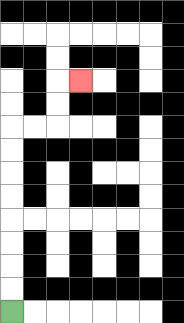{'start': '[0, 13]', 'end': '[3, 3]', 'path_directions': 'U,U,U,U,U,U,U,U,R,R,U,U,R', 'path_coordinates': '[[0, 13], [0, 12], [0, 11], [0, 10], [0, 9], [0, 8], [0, 7], [0, 6], [0, 5], [1, 5], [2, 5], [2, 4], [2, 3], [3, 3]]'}